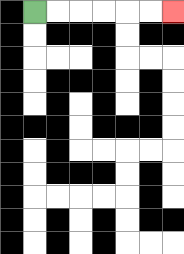{'start': '[1, 0]', 'end': '[7, 0]', 'path_directions': 'R,R,R,R,R,R', 'path_coordinates': '[[1, 0], [2, 0], [3, 0], [4, 0], [5, 0], [6, 0], [7, 0]]'}